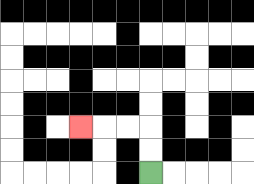{'start': '[6, 7]', 'end': '[3, 5]', 'path_directions': 'U,U,L,L,L', 'path_coordinates': '[[6, 7], [6, 6], [6, 5], [5, 5], [4, 5], [3, 5]]'}